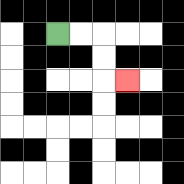{'start': '[2, 1]', 'end': '[5, 3]', 'path_directions': 'R,R,D,D,R', 'path_coordinates': '[[2, 1], [3, 1], [4, 1], [4, 2], [4, 3], [5, 3]]'}